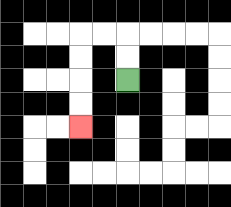{'start': '[5, 3]', 'end': '[3, 5]', 'path_directions': 'U,U,L,L,D,D,D,D', 'path_coordinates': '[[5, 3], [5, 2], [5, 1], [4, 1], [3, 1], [3, 2], [3, 3], [3, 4], [3, 5]]'}